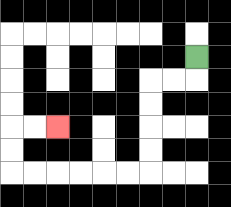{'start': '[8, 2]', 'end': '[2, 5]', 'path_directions': 'D,L,L,D,D,D,D,L,L,L,L,L,L,U,U,R,R', 'path_coordinates': '[[8, 2], [8, 3], [7, 3], [6, 3], [6, 4], [6, 5], [6, 6], [6, 7], [5, 7], [4, 7], [3, 7], [2, 7], [1, 7], [0, 7], [0, 6], [0, 5], [1, 5], [2, 5]]'}